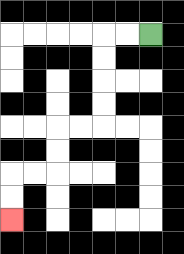{'start': '[6, 1]', 'end': '[0, 9]', 'path_directions': 'L,L,D,D,D,D,L,L,D,D,L,L,D,D', 'path_coordinates': '[[6, 1], [5, 1], [4, 1], [4, 2], [4, 3], [4, 4], [4, 5], [3, 5], [2, 5], [2, 6], [2, 7], [1, 7], [0, 7], [0, 8], [0, 9]]'}